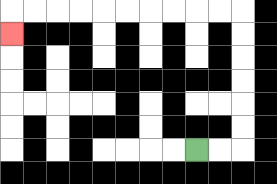{'start': '[8, 6]', 'end': '[0, 1]', 'path_directions': 'R,R,U,U,U,U,U,U,L,L,L,L,L,L,L,L,L,L,D', 'path_coordinates': '[[8, 6], [9, 6], [10, 6], [10, 5], [10, 4], [10, 3], [10, 2], [10, 1], [10, 0], [9, 0], [8, 0], [7, 0], [6, 0], [5, 0], [4, 0], [3, 0], [2, 0], [1, 0], [0, 0], [0, 1]]'}